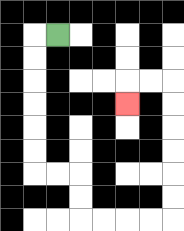{'start': '[2, 1]', 'end': '[5, 4]', 'path_directions': 'L,D,D,D,D,D,D,R,R,D,D,R,R,R,R,U,U,U,U,U,U,L,L,D', 'path_coordinates': '[[2, 1], [1, 1], [1, 2], [1, 3], [1, 4], [1, 5], [1, 6], [1, 7], [2, 7], [3, 7], [3, 8], [3, 9], [4, 9], [5, 9], [6, 9], [7, 9], [7, 8], [7, 7], [7, 6], [7, 5], [7, 4], [7, 3], [6, 3], [5, 3], [5, 4]]'}